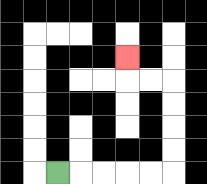{'start': '[2, 7]', 'end': '[5, 2]', 'path_directions': 'R,R,R,R,R,U,U,U,U,L,L,U', 'path_coordinates': '[[2, 7], [3, 7], [4, 7], [5, 7], [6, 7], [7, 7], [7, 6], [7, 5], [7, 4], [7, 3], [6, 3], [5, 3], [5, 2]]'}